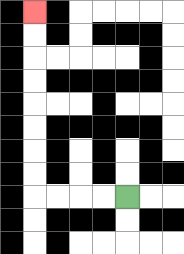{'start': '[5, 8]', 'end': '[1, 0]', 'path_directions': 'L,L,L,L,U,U,U,U,U,U,U,U', 'path_coordinates': '[[5, 8], [4, 8], [3, 8], [2, 8], [1, 8], [1, 7], [1, 6], [1, 5], [1, 4], [1, 3], [1, 2], [1, 1], [1, 0]]'}